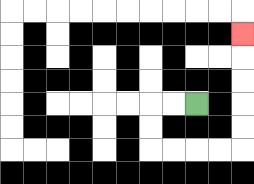{'start': '[8, 4]', 'end': '[10, 1]', 'path_directions': 'L,L,D,D,R,R,R,R,U,U,U,U,U', 'path_coordinates': '[[8, 4], [7, 4], [6, 4], [6, 5], [6, 6], [7, 6], [8, 6], [9, 6], [10, 6], [10, 5], [10, 4], [10, 3], [10, 2], [10, 1]]'}